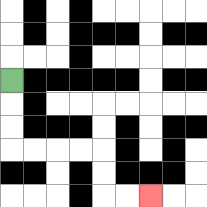{'start': '[0, 3]', 'end': '[6, 8]', 'path_directions': 'D,D,D,R,R,R,R,D,D,R,R', 'path_coordinates': '[[0, 3], [0, 4], [0, 5], [0, 6], [1, 6], [2, 6], [3, 6], [4, 6], [4, 7], [4, 8], [5, 8], [6, 8]]'}